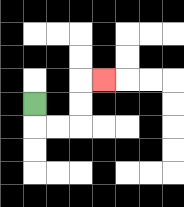{'start': '[1, 4]', 'end': '[4, 3]', 'path_directions': 'D,R,R,U,U,R', 'path_coordinates': '[[1, 4], [1, 5], [2, 5], [3, 5], [3, 4], [3, 3], [4, 3]]'}